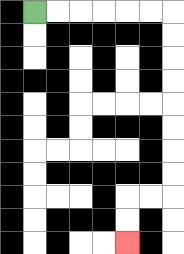{'start': '[1, 0]', 'end': '[5, 10]', 'path_directions': 'R,R,R,R,R,R,D,D,D,D,D,D,D,D,L,L,D,D', 'path_coordinates': '[[1, 0], [2, 0], [3, 0], [4, 0], [5, 0], [6, 0], [7, 0], [7, 1], [7, 2], [7, 3], [7, 4], [7, 5], [7, 6], [7, 7], [7, 8], [6, 8], [5, 8], [5, 9], [5, 10]]'}